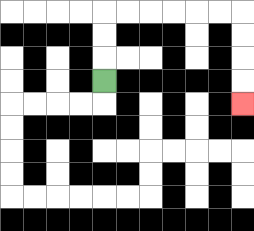{'start': '[4, 3]', 'end': '[10, 4]', 'path_directions': 'U,U,U,R,R,R,R,R,R,D,D,D,D', 'path_coordinates': '[[4, 3], [4, 2], [4, 1], [4, 0], [5, 0], [6, 0], [7, 0], [8, 0], [9, 0], [10, 0], [10, 1], [10, 2], [10, 3], [10, 4]]'}